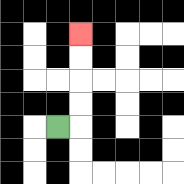{'start': '[2, 5]', 'end': '[3, 1]', 'path_directions': 'R,U,U,U,U', 'path_coordinates': '[[2, 5], [3, 5], [3, 4], [3, 3], [3, 2], [3, 1]]'}